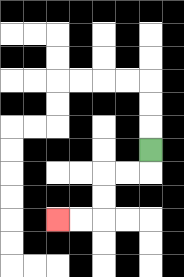{'start': '[6, 6]', 'end': '[2, 9]', 'path_directions': 'D,L,L,D,D,L,L', 'path_coordinates': '[[6, 6], [6, 7], [5, 7], [4, 7], [4, 8], [4, 9], [3, 9], [2, 9]]'}